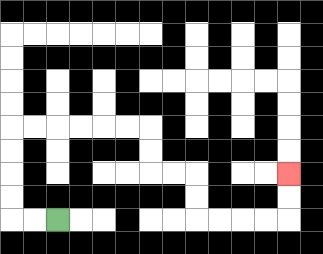{'start': '[2, 9]', 'end': '[12, 7]', 'path_directions': 'L,L,U,U,U,U,R,R,R,R,R,R,D,D,R,R,D,D,R,R,R,R,U,U', 'path_coordinates': '[[2, 9], [1, 9], [0, 9], [0, 8], [0, 7], [0, 6], [0, 5], [1, 5], [2, 5], [3, 5], [4, 5], [5, 5], [6, 5], [6, 6], [6, 7], [7, 7], [8, 7], [8, 8], [8, 9], [9, 9], [10, 9], [11, 9], [12, 9], [12, 8], [12, 7]]'}